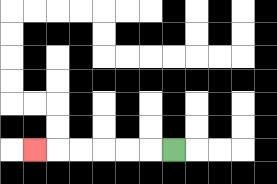{'start': '[7, 6]', 'end': '[1, 6]', 'path_directions': 'L,L,L,L,L,L', 'path_coordinates': '[[7, 6], [6, 6], [5, 6], [4, 6], [3, 6], [2, 6], [1, 6]]'}